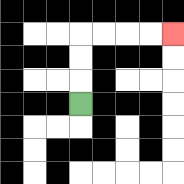{'start': '[3, 4]', 'end': '[7, 1]', 'path_directions': 'U,U,U,R,R,R,R', 'path_coordinates': '[[3, 4], [3, 3], [3, 2], [3, 1], [4, 1], [5, 1], [6, 1], [7, 1]]'}